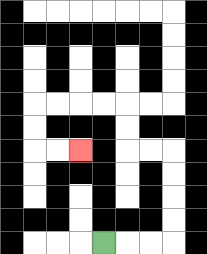{'start': '[4, 10]', 'end': '[3, 6]', 'path_directions': 'R,R,R,U,U,U,U,L,L,U,U,L,L,L,L,D,D,R,R', 'path_coordinates': '[[4, 10], [5, 10], [6, 10], [7, 10], [7, 9], [7, 8], [7, 7], [7, 6], [6, 6], [5, 6], [5, 5], [5, 4], [4, 4], [3, 4], [2, 4], [1, 4], [1, 5], [1, 6], [2, 6], [3, 6]]'}